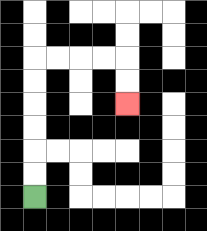{'start': '[1, 8]', 'end': '[5, 4]', 'path_directions': 'U,U,U,U,U,U,R,R,R,R,D,D', 'path_coordinates': '[[1, 8], [1, 7], [1, 6], [1, 5], [1, 4], [1, 3], [1, 2], [2, 2], [3, 2], [4, 2], [5, 2], [5, 3], [5, 4]]'}